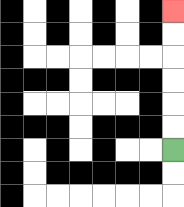{'start': '[7, 6]', 'end': '[7, 0]', 'path_directions': 'U,U,U,U,U,U', 'path_coordinates': '[[7, 6], [7, 5], [7, 4], [7, 3], [7, 2], [7, 1], [7, 0]]'}